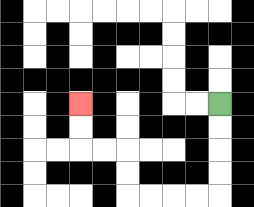{'start': '[9, 4]', 'end': '[3, 4]', 'path_directions': 'D,D,D,D,L,L,L,L,U,U,L,L,U,U', 'path_coordinates': '[[9, 4], [9, 5], [9, 6], [9, 7], [9, 8], [8, 8], [7, 8], [6, 8], [5, 8], [5, 7], [5, 6], [4, 6], [3, 6], [3, 5], [3, 4]]'}